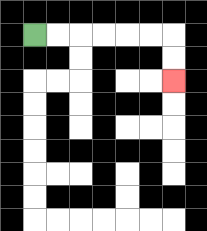{'start': '[1, 1]', 'end': '[7, 3]', 'path_directions': 'R,R,R,R,R,R,D,D', 'path_coordinates': '[[1, 1], [2, 1], [3, 1], [4, 1], [5, 1], [6, 1], [7, 1], [7, 2], [7, 3]]'}